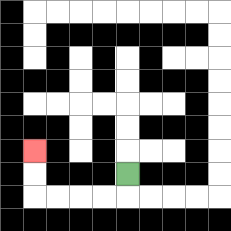{'start': '[5, 7]', 'end': '[1, 6]', 'path_directions': 'D,L,L,L,L,U,U', 'path_coordinates': '[[5, 7], [5, 8], [4, 8], [3, 8], [2, 8], [1, 8], [1, 7], [1, 6]]'}